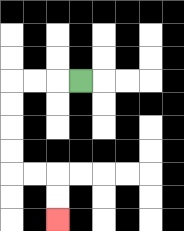{'start': '[3, 3]', 'end': '[2, 9]', 'path_directions': 'L,L,L,D,D,D,D,R,R,D,D', 'path_coordinates': '[[3, 3], [2, 3], [1, 3], [0, 3], [0, 4], [0, 5], [0, 6], [0, 7], [1, 7], [2, 7], [2, 8], [2, 9]]'}